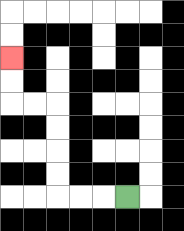{'start': '[5, 8]', 'end': '[0, 2]', 'path_directions': 'L,L,L,U,U,U,U,L,L,U,U', 'path_coordinates': '[[5, 8], [4, 8], [3, 8], [2, 8], [2, 7], [2, 6], [2, 5], [2, 4], [1, 4], [0, 4], [0, 3], [0, 2]]'}